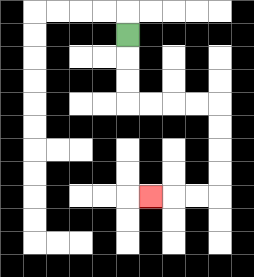{'start': '[5, 1]', 'end': '[6, 8]', 'path_directions': 'D,D,D,R,R,R,R,D,D,D,D,L,L,L', 'path_coordinates': '[[5, 1], [5, 2], [5, 3], [5, 4], [6, 4], [7, 4], [8, 4], [9, 4], [9, 5], [9, 6], [9, 7], [9, 8], [8, 8], [7, 8], [6, 8]]'}